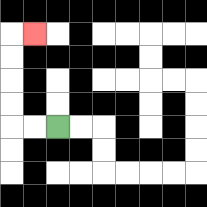{'start': '[2, 5]', 'end': '[1, 1]', 'path_directions': 'L,L,U,U,U,U,R', 'path_coordinates': '[[2, 5], [1, 5], [0, 5], [0, 4], [0, 3], [0, 2], [0, 1], [1, 1]]'}